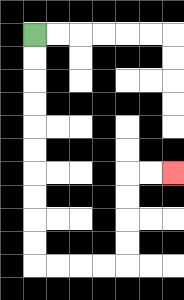{'start': '[1, 1]', 'end': '[7, 7]', 'path_directions': 'D,D,D,D,D,D,D,D,D,D,R,R,R,R,U,U,U,U,R,R', 'path_coordinates': '[[1, 1], [1, 2], [1, 3], [1, 4], [1, 5], [1, 6], [1, 7], [1, 8], [1, 9], [1, 10], [1, 11], [2, 11], [3, 11], [4, 11], [5, 11], [5, 10], [5, 9], [5, 8], [5, 7], [6, 7], [7, 7]]'}